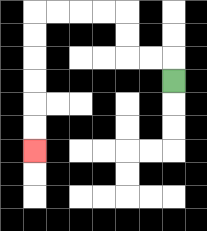{'start': '[7, 3]', 'end': '[1, 6]', 'path_directions': 'U,L,L,U,U,L,L,L,L,D,D,D,D,D,D', 'path_coordinates': '[[7, 3], [7, 2], [6, 2], [5, 2], [5, 1], [5, 0], [4, 0], [3, 0], [2, 0], [1, 0], [1, 1], [1, 2], [1, 3], [1, 4], [1, 5], [1, 6]]'}